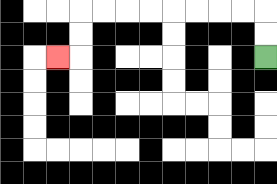{'start': '[11, 2]', 'end': '[2, 2]', 'path_directions': 'U,U,L,L,L,L,L,L,L,L,D,D,L', 'path_coordinates': '[[11, 2], [11, 1], [11, 0], [10, 0], [9, 0], [8, 0], [7, 0], [6, 0], [5, 0], [4, 0], [3, 0], [3, 1], [3, 2], [2, 2]]'}